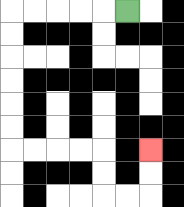{'start': '[5, 0]', 'end': '[6, 6]', 'path_directions': 'L,L,L,L,L,D,D,D,D,D,D,R,R,R,R,D,D,R,R,U,U', 'path_coordinates': '[[5, 0], [4, 0], [3, 0], [2, 0], [1, 0], [0, 0], [0, 1], [0, 2], [0, 3], [0, 4], [0, 5], [0, 6], [1, 6], [2, 6], [3, 6], [4, 6], [4, 7], [4, 8], [5, 8], [6, 8], [6, 7], [6, 6]]'}